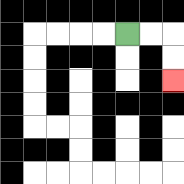{'start': '[5, 1]', 'end': '[7, 3]', 'path_directions': 'R,R,D,D', 'path_coordinates': '[[5, 1], [6, 1], [7, 1], [7, 2], [7, 3]]'}